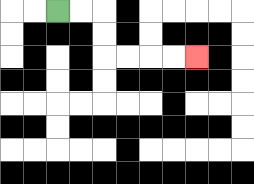{'start': '[2, 0]', 'end': '[8, 2]', 'path_directions': 'R,R,D,D,R,R,R,R', 'path_coordinates': '[[2, 0], [3, 0], [4, 0], [4, 1], [4, 2], [5, 2], [6, 2], [7, 2], [8, 2]]'}